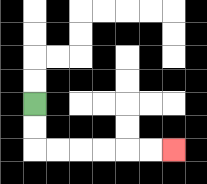{'start': '[1, 4]', 'end': '[7, 6]', 'path_directions': 'D,D,R,R,R,R,R,R', 'path_coordinates': '[[1, 4], [1, 5], [1, 6], [2, 6], [3, 6], [4, 6], [5, 6], [6, 6], [7, 6]]'}